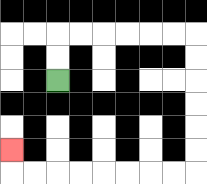{'start': '[2, 3]', 'end': '[0, 6]', 'path_directions': 'U,U,R,R,R,R,R,R,D,D,D,D,D,D,L,L,L,L,L,L,L,L,U', 'path_coordinates': '[[2, 3], [2, 2], [2, 1], [3, 1], [4, 1], [5, 1], [6, 1], [7, 1], [8, 1], [8, 2], [8, 3], [8, 4], [8, 5], [8, 6], [8, 7], [7, 7], [6, 7], [5, 7], [4, 7], [3, 7], [2, 7], [1, 7], [0, 7], [0, 6]]'}